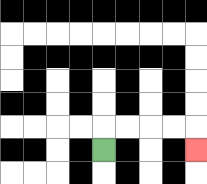{'start': '[4, 6]', 'end': '[8, 6]', 'path_directions': 'U,R,R,R,R,D', 'path_coordinates': '[[4, 6], [4, 5], [5, 5], [6, 5], [7, 5], [8, 5], [8, 6]]'}